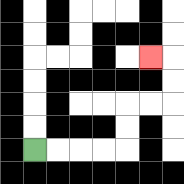{'start': '[1, 6]', 'end': '[6, 2]', 'path_directions': 'R,R,R,R,U,U,R,R,U,U,L', 'path_coordinates': '[[1, 6], [2, 6], [3, 6], [4, 6], [5, 6], [5, 5], [5, 4], [6, 4], [7, 4], [7, 3], [7, 2], [6, 2]]'}